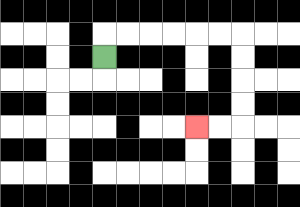{'start': '[4, 2]', 'end': '[8, 5]', 'path_directions': 'U,R,R,R,R,R,R,D,D,D,D,L,L', 'path_coordinates': '[[4, 2], [4, 1], [5, 1], [6, 1], [7, 1], [8, 1], [9, 1], [10, 1], [10, 2], [10, 3], [10, 4], [10, 5], [9, 5], [8, 5]]'}